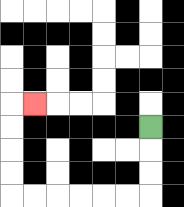{'start': '[6, 5]', 'end': '[1, 4]', 'path_directions': 'D,D,D,L,L,L,L,L,L,U,U,U,U,R', 'path_coordinates': '[[6, 5], [6, 6], [6, 7], [6, 8], [5, 8], [4, 8], [3, 8], [2, 8], [1, 8], [0, 8], [0, 7], [0, 6], [0, 5], [0, 4], [1, 4]]'}